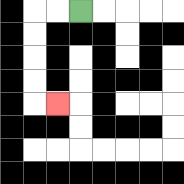{'start': '[3, 0]', 'end': '[2, 4]', 'path_directions': 'L,L,D,D,D,D,R', 'path_coordinates': '[[3, 0], [2, 0], [1, 0], [1, 1], [1, 2], [1, 3], [1, 4], [2, 4]]'}